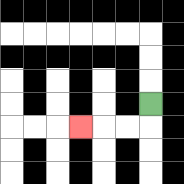{'start': '[6, 4]', 'end': '[3, 5]', 'path_directions': 'D,L,L,L', 'path_coordinates': '[[6, 4], [6, 5], [5, 5], [4, 5], [3, 5]]'}